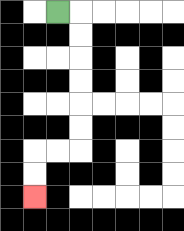{'start': '[2, 0]', 'end': '[1, 8]', 'path_directions': 'R,D,D,D,D,D,D,L,L,D,D', 'path_coordinates': '[[2, 0], [3, 0], [3, 1], [3, 2], [3, 3], [3, 4], [3, 5], [3, 6], [2, 6], [1, 6], [1, 7], [1, 8]]'}